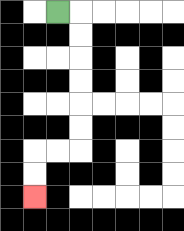{'start': '[2, 0]', 'end': '[1, 8]', 'path_directions': 'R,D,D,D,D,D,D,L,L,D,D', 'path_coordinates': '[[2, 0], [3, 0], [3, 1], [3, 2], [3, 3], [3, 4], [3, 5], [3, 6], [2, 6], [1, 6], [1, 7], [1, 8]]'}